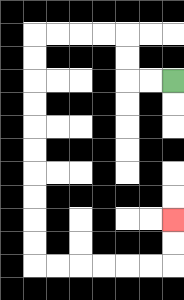{'start': '[7, 3]', 'end': '[7, 9]', 'path_directions': 'L,L,U,U,L,L,L,L,D,D,D,D,D,D,D,D,D,D,R,R,R,R,R,R,U,U', 'path_coordinates': '[[7, 3], [6, 3], [5, 3], [5, 2], [5, 1], [4, 1], [3, 1], [2, 1], [1, 1], [1, 2], [1, 3], [1, 4], [1, 5], [1, 6], [1, 7], [1, 8], [1, 9], [1, 10], [1, 11], [2, 11], [3, 11], [4, 11], [5, 11], [6, 11], [7, 11], [7, 10], [7, 9]]'}